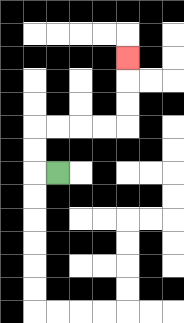{'start': '[2, 7]', 'end': '[5, 2]', 'path_directions': 'L,U,U,R,R,R,R,U,U,U', 'path_coordinates': '[[2, 7], [1, 7], [1, 6], [1, 5], [2, 5], [3, 5], [4, 5], [5, 5], [5, 4], [5, 3], [5, 2]]'}